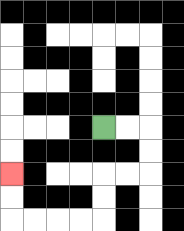{'start': '[4, 5]', 'end': '[0, 7]', 'path_directions': 'R,R,D,D,L,L,D,D,L,L,L,L,U,U', 'path_coordinates': '[[4, 5], [5, 5], [6, 5], [6, 6], [6, 7], [5, 7], [4, 7], [4, 8], [4, 9], [3, 9], [2, 9], [1, 9], [0, 9], [0, 8], [0, 7]]'}